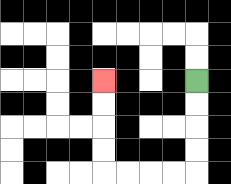{'start': '[8, 3]', 'end': '[4, 3]', 'path_directions': 'D,D,D,D,L,L,L,L,U,U,U,U', 'path_coordinates': '[[8, 3], [8, 4], [8, 5], [8, 6], [8, 7], [7, 7], [6, 7], [5, 7], [4, 7], [4, 6], [4, 5], [4, 4], [4, 3]]'}